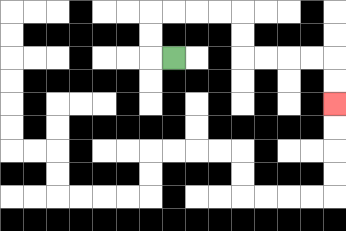{'start': '[7, 2]', 'end': '[14, 4]', 'path_directions': 'L,U,U,R,R,R,R,D,D,R,R,R,R,D,D', 'path_coordinates': '[[7, 2], [6, 2], [6, 1], [6, 0], [7, 0], [8, 0], [9, 0], [10, 0], [10, 1], [10, 2], [11, 2], [12, 2], [13, 2], [14, 2], [14, 3], [14, 4]]'}